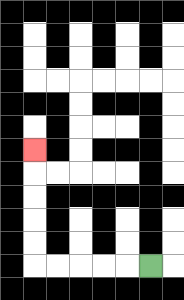{'start': '[6, 11]', 'end': '[1, 6]', 'path_directions': 'L,L,L,L,L,U,U,U,U,U', 'path_coordinates': '[[6, 11], [5, 11], [4, 11], [3, 11], [2, 11], [1, 11], [1, 10], [1, 9], [1, 8], [1, 7], [1, 6]]'}